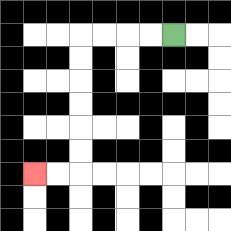{'start': '[7, 1]', 'end': '[1, 7]', 'path_directions': 'L,L,L,L,D,D,D,D,D,D,L,L', 'path_coordinates': '[[7, 1], [6, 1], [5, 1], [4, 1], [3, 1], [3, 2], [3, 3], [3, 4], [3, 5], [3, 6], [3, 7], [2, 7], [1, 7]]'}